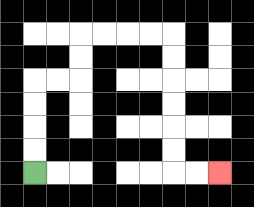{'start': '[1, 7]', 'end': '[9, 7]', 'path_directions': 'U,U,U,U,R,R,U,U,R,R,R,R,D,D,D,D,D,D,R,R', 'path_coordinates': '[[1, 7], [1, 6], [1, 5], [1, 4], [1, 3], [2, 3], [3, 3], [3, 2], [3, 1], [4, 1], [5, 1], [6, 1], [7, 1], [7, 2], [7, 3], [7, 4], [7, 5], [7, 6], [7, 7], [8, 7], [9, 7]]'}